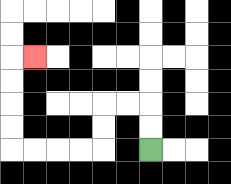{'start': '[6, 6]', 'end': '[1, 2]', 'path_directions': 'U,U,L,L,D,D,L,L,L,L,U,U,U,U,R', 'path_coordinates': '[[6, 6], [6, 5], [6, 4], [5, 4], [4, 4], [4, 5], [4, 6], [3, 6], [2, 6], [1, 6], [0, 6], [0, 5], [0, 4], [0, 3], [0, 2], [1, 2]]'}